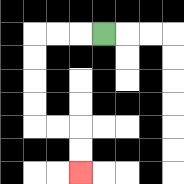{'start': '[4, 1]', 'end': '[3, 7]', 'path_directions': 'L,L,L,D,D,D,D,R,R,D,D', 'path_coordinates': '[[4, 1], [3, 1], [2, 1], [1, 1], [1, 2], [1, 3], [1, 4], [1, 5], [2, 5], [3, 5], [3, 6], [3, 7]]'}